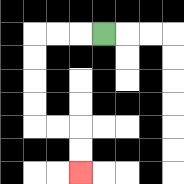{'start': '[4, 1]', 'end': '[3, 7]', 'path_directions': 'L,L,L,D,D,D,D,R,R,D,D', 'path_coordinates': '[[4, 1], [3, 1], [2, 1], [1, 1], [1, 2], [1, 3], [1, 4], [1, 5], [2, 5], [3, 5], [3, 6], [3, 7]]'}